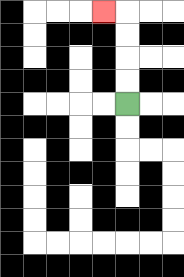{'start': '[5, 4]', 'end': '[4, 0]', 'path_directions': 'U,U,U,U,L', 'path_coordinates': '[[5, 4], [5, 3], [5, 2], [5, 1], [5, 0], [4, 0]]'}